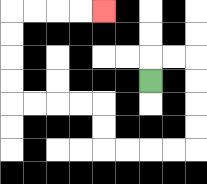{'start': '[6, 3]', 'end': '[4, 0]', 'path_directions': 'U,R,R,D,D,D,D,L,L,L,L,U,U,L,L,L,L,U,U,U,U,R,R,R,R', 'path_coordinates': '[[6, 3], [6, 2], [7, 2], [8, 2], [8, 3], [8, 4], [8, 5], [8, 6], [7, 6], [6, 6], [5, 6], [4, 6], [4, 5], [4, 4], [3, 4], [2, 4], [1, 4], [0, 4], [0, 3], [0, 2], [0, 1], [0, 0], [1, 0], [2, 0], [3, 0], [4, 0]]'}